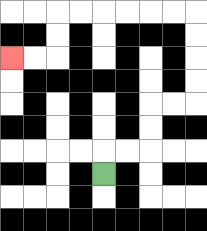{'start': '[4, 7]', 'end': '[0, 2]', 'path_directions': 'U,R,R,U,U,R,R,U,U,U,U,L,L,L,L,L,L,D,D,L,L', 'path_coordinates': '[[4, 7], [4, 6], [5, 6], [6, 6], [6, 5], [6, 4], [7, 4], [8, 4], [8, 3], [8, 2], [8, 1], [8, 0], [7, 0], [6, 0], [5, 0], [4, 0], [3, 0], [2, 0], [2, 1], [2, 2], [1, 2], [0, 2]]'}